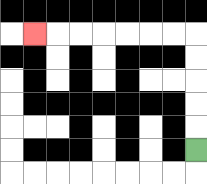{'start': '[8, 6]', 'end': '[1, 1]', 'path_directions': 'U,U,U,U,U,L,L,L,L,L,L,L', 'path_coordinates': '[[8, 6], [8, 5], [8, 4], [8, 3], [8, 2], [8, 1], [7, 1], [6, 1], [5, 1], [4, 1], [3, 1], [2, 1], [1, 1]]'}